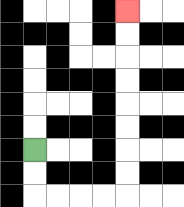{'start': '[1, 6]', 'end': '[5, 0]', 'path_directions': 'D,D,R,R,R,R,U,U,U,U,U,U,U,U', 'path_coordinates': '[[1, 6], [1, 7], [1, 8], [2, 8], [3, 8], [4, 8], [5, 8], [5, 7], [5, 6], [5, 5], [5, 4], [5, 3], [5, 2], [5, 1], [5, 0]]'}